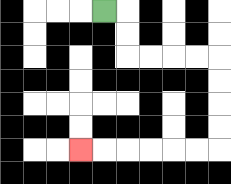{'start': '[4, 0]', 'end': '[3, 6]', 'path_directions': 'R,D,D,R,R,R,R,D,D,D,D,L,L,L,L,L,L', 'path_coordinates': '[[4, 0], [5, 0], [5, 1], [5, 2], [6, 2], [7, 2], [8, 2], [9, 2], [9, 3], [9, 4], [9, 5], [9, 6], [8, 6], [7, 6], [6, 6], [5, 6], [4, 6], [3, 6]]'}